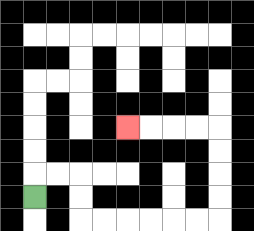{'start': '[1, 8]', 'end': '[5, 5]', 'path_directions': 'U,R,R,D,D,R,R,R,R,R,R,U,U,U,U,L,L,L,L', 'path_coordinates': '[[1, 8], [1, 7], [2, 7], [3, 7], [3, 8], [3, 9], [4, 9], [5, 9], [6, 9], [7, 9], [8, 9], [9, 9], [9, 8], [9, 7], [9, 6], [9, 5], [8, 5], [7, 5], [6, 5], [5, 5]]'}